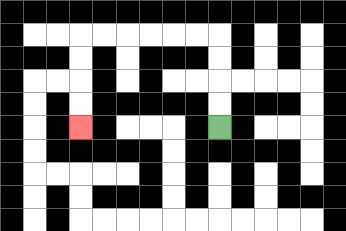{'start': '[9, 5]', 'end': '[3, 5]', 'path_directions': 'U,U,U,U,L,L,L,L,L,L,D,D,D,D', 'path_coordinates': '[[9, 5], [9, 4], [9, 3], [9, 2], [9, 1], [8, 1], [7, 1], [6, 1], [5, 1], [4, 1], [3, 1], [3, 2], [3, 3], [3, 4], [3, 5]]'}